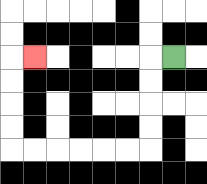{'start': '[7, 2]', 'end': '[1, 2]', 'path_directions': 'L,D,D,D,D,L,L,L,L,L,L,U,U,U,U,R', 'path_coordinates': '[[7, 2], [6, 2], [6, 3], [6, 4], [6, 5], [6, 6], [5, 6], [4, 6], [3, 6], [2, 6], [1, 6], [0, 6], [0, 5], [0, 4], [0, 3], [0, 2], [1, 2]]'}